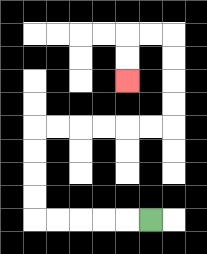{'start': '[6, 9]', 'end': '[5, 3]', 'path_directions': 'L,L,L,L,L,U,U,U,U,R,R,R,R,R,R,U,U,U,U,L,L,D,D', 'path_coordinates': '[[6, 9], [5, 9], [4, 9], [3, 9], [2, 9], [1, 9], [1, 8], [1, 7], [1, 6], [1, 5], [2, 5], [3, 5], [4, 5], [5, 5], [6, 5], [7, 5], [7, 4], [7, 3], [7, 2], [7, 1], [6, 1], [5, 1], [5, 2], [5, 3]]'}